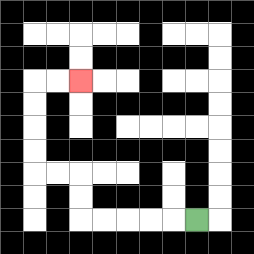{'start': '[8, 9]', 'end': '[3, 3]', 'path_directions': 'L,L,L,L,L,U,U,L,L,U,U,U,U,R,R', 'path_coordinates': '[[8, 9], [7, 9], [6, 9], [5, 9], [4, 9], [3, 9], [3, 8], [3, 7], [2, 7], [1, 7], [1, 6], [1, 5], [1, 4], [1, 3], [2, 3], [3, 3]]'}